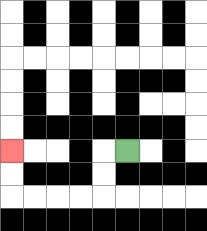{'start': '[5, 6]', 'end': '[0, 6]', 'path_directions': 'L,D,D,L,L,L,L,U,U', 'path_coordinates': '[[5, 6], [4, 6], [4, 7], [4, 8], [3, 8], [2, 8], [1, 8], [0, 8], [0, 7], [0, 6]]'}